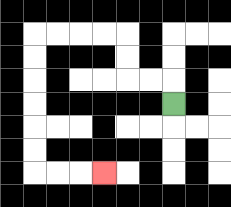{'start': '[7, 4]', 'end': '[4, 7]', 'path_directions': 'U,L,L,U,U,L,L,L,L,D,D,D,D,D,D,R,R,R', 'path_coordinates': '[[7, 4], [7, 3], [6, 3], [5, 3], [5, 2], [5, 1], [4, 1], [3, 1], [2, 1], [1, 1], [1, 2], [1, 3], [1, 4], [1, 5], [1, 6], [1, 7], [2, 7], [3, 7], [4, 7]]'}